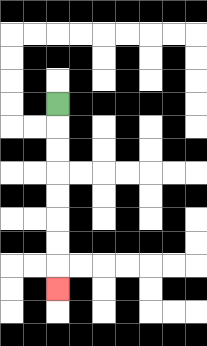{'start': '[2, 4]', 'end': '[2, 12]', 'path_directions': 'D,D,D,D,D,D,D,D', 'path_coordinates': '[[2, 4], [2, 5], [2, 6], [2, 7], [2, 8], [2, 9], [2, 10], [2, 11], [2, 12]]'}